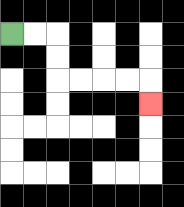{'start': '[0, 1]', 'end': '[6, 4]', 'path_directions': 'R,R,D,D,R,R,R,R,D', 'path_coordinates': '[[0, 1], [1, 1], [2, 1], [2, 2], [2, 3], [3, 3], [4, 3], [5, 3], [6, 3], [6, 4]]'}